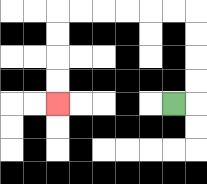{'start': '[7, 4]', 'end': '[2, 4]', 'path_directions': 'R,U,U,U,U,L,L,L,L,L,L,D,D,D,D', 'path_coordinates': '[[7, 4], [8, 4], [8, 3], [8, 2], [8, 1], [8, 0], [7, 0], [6, 0], [5, 0], [4, 0], [3, 0], [2, 0], [2, 1], [2, 2], [2, 3], [2, 4]]'}